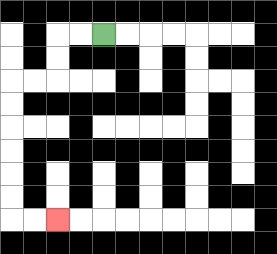{'start': '[4, 1]', 'end': '[2, 9]', 'path_directions': 'L,L,D,D,L,L,D,D,D,D,D,D,R,R', 'path_coordinates': '[[4, 1], [3, 1], [2, 1], [2, 2], [2, 3], [1, 3], [0, 3], [0, 4], [0, 5], [0, 6], [0, 7], [0, 8], [0, 9], [1, 9], [2, 9]]'}